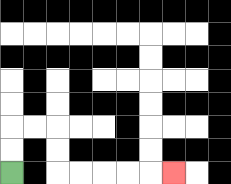{'start': '[0, 7]', 'end': '[7, 7]', 'path_directions': 'U,U,R,R,D,D,R,R,R,R,R', 'path_coordinates': '[[0, 7], [0, 6], [0, 5], [1, 5], [2, 5], [2, 6], [2, 7], [3, 7], [4, 7], [5, 7], [6, 7], [7, 7]]'}